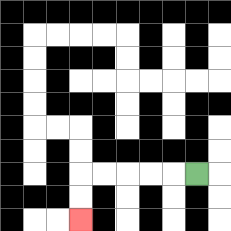{'start': '[8, 7]', 'end': '[3, 9]', 'path_directions': 'L,L,L,L,L,D,D', 'path_coordinates': '[[8, 7], [7, 7], [6, 7], [5, 7], [4, 7], [3, 7], [3, 8], [3, 9]]'}